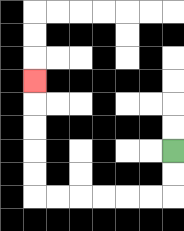{'start': '[7, 6]', 'end': '[1, 3]', 'path_directions': 'D,D,L,L,L,L,L,L,U,U,U,U,U', 'path_coordinates': '[[7, 6], [7, 7], [7, 8], [6, 8], [5, 8], [4, 8], [3, 8], [2, 8], [1, 8], [1, 7], [1, 6], [1, 5], [1, 4], [1, 3]]'}